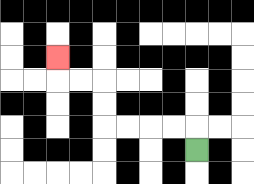{'start': '[8, 6]', 'end': '[2, 2]', 'path_directions': 'U,L,L,L,L,U,U,L,L,U', 'path_coordinates': '[[8, 6], [8, 5], [7, 5], [6, 5], [5, 5], [4, 5], [4, 4], [4, 3], [3, 3], [2, 3], [2, 2]]'}